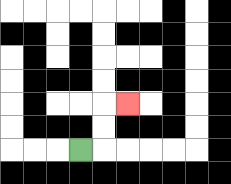{'start': '[3, 6]', 'end': '[5, 4]', 'path_directions': 'R,U,U,R', 'path_coordinates': '[[3, 6], [4, 6], [4, 5], [4, 4], [5, 4]]'}